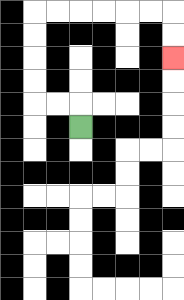{'start': '[3, 5]', 'end': '[7, 2]', 'path_directions': 'U,L,L,U,U,U,U,R,R,R,R,R,R,D,D', 'path_coordinates': '[[3, 5], [3, 4], [2, 4], [1, 4], [1, 3], [1, 2], [1, 1], [1, 0], [2, 0], [3, 0], [4, 0], [5, 0], [6, 0], [7, 0], [7, 1], [7, 2]]'}